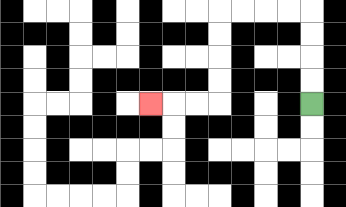{'start': '[13, 4]', 'end': '[6, 4]', 'path_directions': 'U,U,U,U,L,L,L,L,D,D,D,D,L,L,L', 'path_coordinates': '[[13, 4], [13, 3], [13, 2], [13, 1], [13, 0], [12, 0], [11, 0], [10, 0], [9, 0], [9, 1], [9, 2], [9, 3], [9, 4], [8, 4], [7, 4], [6, 4]]'}